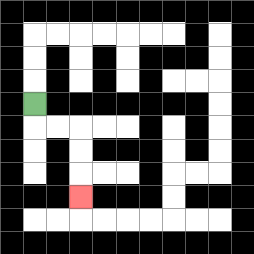{'start': '[1, 4]', 'end': '[3, 8]', 'path_directions': 'D,R,R,D,D,D', 'path_coordinates': '[[1, 4], [1, 5], [2, 5], [3, 5], [3, 6], [3, 7], [3, 8]]'}